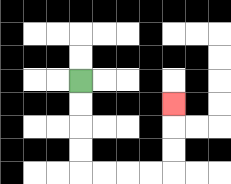{'start': '[3, 3]', 'end': '[7, 4]', 'path_directions': 'D,D,D,D,R,R,R,R,U,U,U', 'path_coordinates': '[[3, 3], [3, 4], [3, 5], [3, 6], [3, 7], [4, 7], [5, 7], [6, 7], [7, 7], [7, 6], [7, 5], [7, 4]]'}